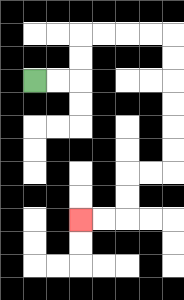{'start': '[1, 3]', 'end': '[3, 9]', 'path_directions': 'R,R,U,U,R,R,R,R,D,D,D,D,D,D,L,L,D,D,L,L', 'path_coordinates': '[[1, 3], [2, 3], [3, 3], [3, 2], [3, 1], [4, 1], [5, 1], [6, 1], [7, 1], [7, 2], [7, 3], [7, 4], [7, 5], [7, 6], [7, 7], [6, 7], [5, 7], [5, 8], [5, 9], [4, 9], [3, 9]]'}